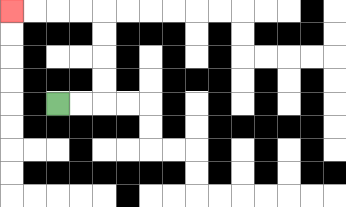{'start': '[2, 4]', 'end': '[0, 0]', 'path_directions': 'R,R,U,U,U,U,L,L,L,L', 'path_coordinates': '[[2, 4], [3, 4], [4, 4], [4, 3], [4, 2], [4, 1], [4, 0], [3, 0], [2, 0], [1, 0], [0, 0]]'}